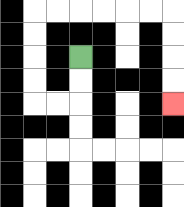{'start': '[3, 2]', 'end': '[7, 4]', 'path_directions': 'D,D,L,L,U,U,U,U,R,R,R,R,R,R,D,D,D,D', 'path_coordinates': '[[3, 2], [3, 3], [3, 4], [2, 4], [1, 4], [1, 3], [1, 2], [1, 1], [1, 0], [2, 0], [3, 0], [4, 0], [5, 0], [6, 0], [7, 0], [7, 1], [7, 2], [7, 3], [7, 4]]'}